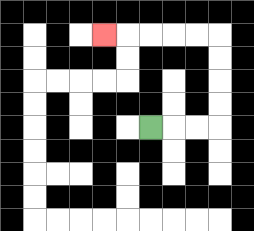{'start': '[6, 5]', 'end': '[4, 1]', 'path_directions': 'R,R,R,U,U,U,U,L,L,L,L,L', 'path_coordinates': '[[6, 5], [7, 5], [8, 5], [9, 5], [9, 4], [9, 3], [9, 2], [9, 1], [8, 1], [7, 1], [6, 1], [5, 1], [4, 1]]'}